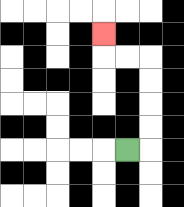{'start': '[5, 6]', 'end': '[4, 1]', 'path_directions': 'R,U,U,U,U,L,L,U', 'path_coordinates': '[[5, 6], [6, 6], [6, 5], [6, 4], [6, 3], [6, 2], [5, 2], [4, 2], [4, 1]]'}